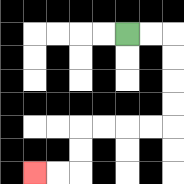{'start': '[5, 1]', 'end': '[1, 7]', 'path_directions': 'R,R,D,D,D,D,L,L,L,L,D,D,L,L', 'path_coordinates': '[[5, 1], [6, 1], [7, 1], [7, 2], [7, 3], [7, 4], [7, 5], [6, 5], [5, 5], [4, 5], [3, 5], [3, 6], [3, 7], [2, 7], [1, 7]]'}